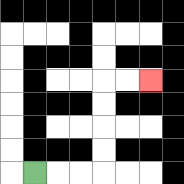{'start': '[1, 7]', 'end': '[6, 3]', 'path_directions': 'R,R,R,U,U,U,U,R,R', 'path_coordinates': '[[1, 7], [2, 7], [3, 7], [4, 7], [4, 6], [4, 5], [4, 4], [4, 3], [5, 3], [6, 3]]'}